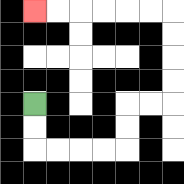{'start': '[1, 4]', 'end': '[1, 0]', 'path_directions': 'D,D,R,R,R,R,U,U,R,R,U,U,U,U,L,L,L,L,L,L', 'path_coordinates': '[[1, 4], [1, 5], [1, 6], [2, 6], [3, 6], [4, 6], [5, 6], [5, 5], [5, 4], [6, 4], [7, 4], [7, 3], [7, 2], [7, 1], [7, 0], [6, 0], [5, 0], [4, 0], [3, 0], [2, 0], [1, 0]]'}